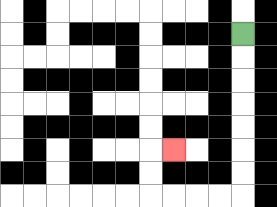{'start': '[10, 1]', 'end': '[7, 6]', 'path_directions': 'D,D,D,D,D,D,D,L,L,L,L,U,U,R', 'path_coordinates': '[[10, 1], [10, 2], [10, 3], [10, 4], [10, 5], [10, 6], [10, 7], [10, 8], [9, 8], [8, 8], [7, 8], [6, 8], [6, 7], [6, 6], [7, 6]]'}